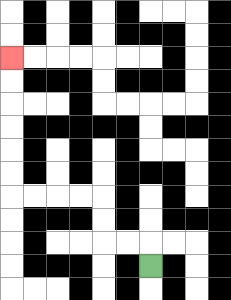{'start': '[6, 11]', 'end': '[0, 2]', 'path_directions': 'U,L,L,U,U,L,L,L,L,U,U,U,U,U,U', 'path_coordinates': '[[6, 11], [6, 10], [5, 10], [4, 10], [4, 9], [4, 8], [3, 8], [2, 8], [1, 8], [0, 8], [0, 7], [0, 6], [0, 5], [0, 4], [0, 3], [0, 2]]'}